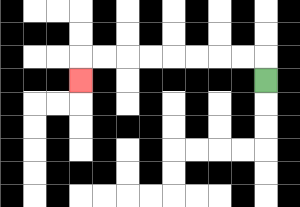{'start': '[11, 3]', 'end': '[3, 3]', 'path_directions': 'U,L,L,L,L,L,L,L,L,D', 'path_coordinates': '[[11, 3], [11, 2], [10, 2], [9, 2], [8, 2], [7, 2], [6, 2], [5, 2], [4, 2], [3, 2], [3, 3]]'}